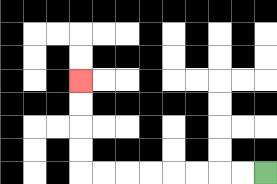{'start': '[11, 7]', 'end': '[3, 3]', 'path_directions': 'L,L,L,L,L,L,L,L,U,U,U,U', 'path_coordinates': '[[11, 7], [10, 7], [9, 7], [8, 7], [7, 7], [6, 7], [5, 7], [4, 7], [3, 7], [3, 6], [3, 5], [3, 4], [3, 3]]'}